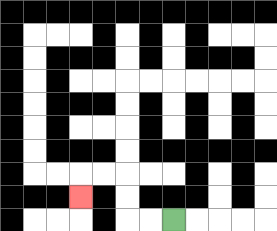{'start': '[7, 9]', 'end': '[3, 8]', 'path_directions': 'L,L,U,U,L,L,D', 'path_coordinates': '[[7, 9], [6, 9], [5, 9], [5, 8], [5, 7], [4, 7], [3, 7], [3, 8]]'}